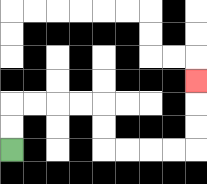{'start': '[0, 6]', 'end': '[8, 3]', 'path_directions': 'U,U,R,R,R,R,D,D,R,R,R,R,U,U,U', 'path_coordinates': '[[0, 6], [0, 5], [0, 4], [1, 4], [2, 4], [3, 4], [4, 4], [4, 5], [4, 6], [5, 6], [6, 6], [7, 6], [8, 6], [8, 5], [8, 4], [8, 3]]'}